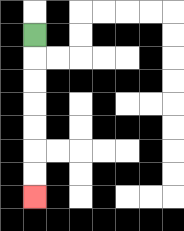{'start': '[1, 1]', 'end': '[1, 8]', 'path_directions': 'D,D,D,D,D,D,D', 'path_coordinates': '[[1, 1], [1, 2], [1, 3], [1, 4], [1, 5], [1, 6], [1, 7], [1, 8]]'}